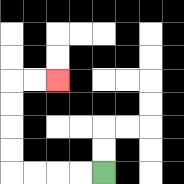{'start': '[4, 7]', 'end': '[2, 3]', 'path_directions': 'L,L,L,L,U,U,U,U,R,R', 'path_coordinates': '[[4, 7], [3, 7], [2, 7], [1, 7], [0, 7], [0, 6], [0, 5], [0, 4], [0, 3], [1, 3], [2, 3]]'}